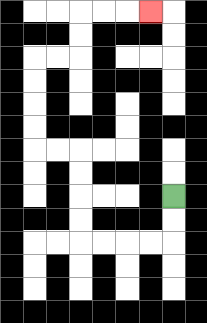{'start': '[7, 8]', 'end': '[6, 0]', 'path_directions': 'D,D,L,L,L,L,U,U,U,U,L,L,U,U,U,U,R,R,U,U,R,R,R', 'path_coordinates': '[[7, 8], [7, 9], [7, 10], [6, 10], [5, 10], [4, 10], [3, 10], [3, 9], [3, 8], [3, 7], [3, 6], [2, 6], [1, 6], [1, 5], [1, 4], [1, 3], [1, 2], [2, 2], [3, 2], [3, 1], [3, 0], [4, 0], [5, 0], [6, 0]]'}